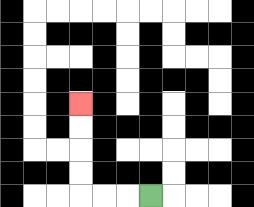{'start': '[6, 8]', 'end': '[3, 4]', 'path_directions': 'L,L,L,U,U,U,U', 'path_coordinates': '[[6, 8], [5, 8], [4, 8], [3, 8], [3, 7], [3, 6], [3, 5], [3, 4]]'}